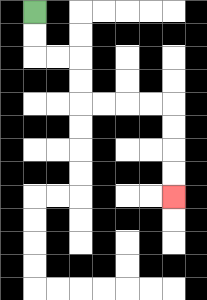{'start': '[1, 0]', 'end': '[7, 8]', 'path_directions': 'D,D,R,R,D,D,R,R,R,R,D,D,D,D', 'path_coordinates': '[[1, 0], [1, 1], [1, 2], [2, 2], [3, 2], [3, 3], [3, 4], [4, 4], [5, 4], [6, 4], [7, 4], [7, 5], [7, 6], [7, 7], [7, 8]]'}